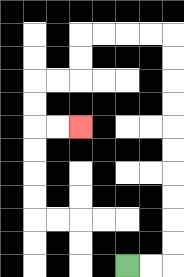{'start': '[5, 11]', 'end': '[3, 5]', 'path_directions': 'R,R,U,U,U,U,U,U,U,U,U,U,L,L,L,L,D,D,L,L,D,D,R,R', 'path_coordinates': '[[5, 11], [6, 11], [7, 11], [7, 10], [7, 9], [7, 8], [7, 7], [7, 6], [7, 5], [7, 4], [7, 3], [7, 2], [7, 1], [6, 1], [5, 1], [4, 1], [3, 1], [3, 2], [3, 3], [2, 3], [1, 3], [1, 4], [1, 5], [2, 5], [3, 5]]'}